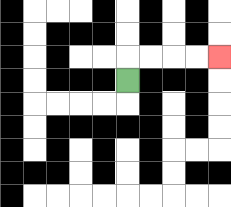{'start': '[5, 3]', 'end': '[9, 2]', 'path_directions': 'U,R,R,R,R', 'path_coordinates': '[[5, 3], [5, 2], [6, 2], [7, 2], [8, 2], [9, 2]]'}